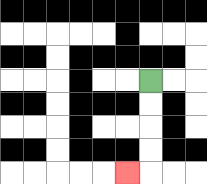{'start': '[6, 3]', 'end': '[5, 7]', 'path_directions': 'D,D,D,D,L', 'path_coordinates': '[[6, 3], [6, 4], [6, 5], [6, 6], [6, 7], [5, 7]]'}